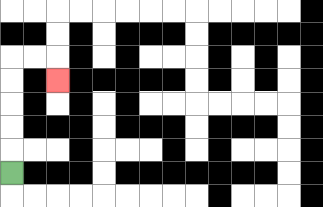{'start': '[0, 7]', 'end': '[2, 3]', 'path_directions': 'U,U,U,U,U,R,R,D', 'path_coordinates': '[[0, 7], [0, 6], [0, 5], [0, 4], [0, 3], [0, 2], [1, 2], [2, 2], [2, 3]]'}